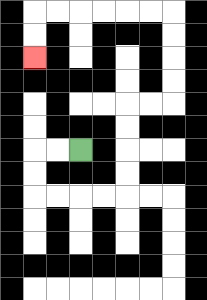{'start': '[3, 6]', 'end': '[1, 2]', 'path_directions': 'L,L,D,D,R,R,R,R,U,U,U,U,R,R,U,U,U,U,L,L,L,L,L,L,D,D', 'path_coordinates': '[[3, 6], [2, 6], [1, 6], [1, 7], [1, 8], [2, 8], [3, 8], [4, 8], [5, 8], [5, 7], [5, 6], [5, 5], [5, 4], [6, 4], [7, 4], [7, 3], [7, 2], [7, 1], [7, 0], [6, 0], [5, 0], [4, 0], [3, 0], [2, 0], [1, 0], [1, 1], [1, 2]]'}